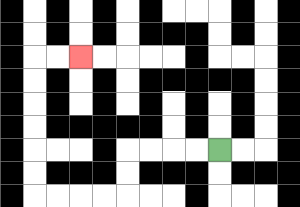{'start': '[9, 6]', 'end': '[3, 2]', 'path_directions': 'L,L,L,L,D,D,L,L,L,L,U,U,U,U,U,U,R,R', 'path_coordinates': '[[9, 6], [8, 6], [7, 6], [6, 6], [5, 6], [5, 7], [5, 8], [4, 8], [3, 8], [2, 8], [1, 8], [1, 7], [1, 6], [1, 5], [1, 4], [1, 3], [1, 2], [2, 2], [3, 2]]'}